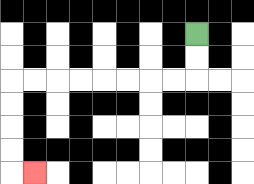{'start': '[8, 1]', 'end': '[1, 7]', 'path_directions': 'D,D,L,L,L,L,L,L,L,L,D,D,D,D,R', 'path_coordinates': '[[8, 1], [8, 2], [8, 3], [7, 3], [6, 3], [5, 3], [4, 3], [3, 3], [2, 3], [1, 3], [0, 3], [0, 4], [0, 5], [0, 6], [0, 7], [1, 7]]'}